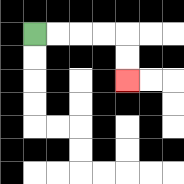{'start': '[1, 1]', 'end': '[5, 3]', 'path_directions': 'R,R,R,R,D,D', 'path_coordinates': '[[1, 1], [2, 1], [3, 1], [4, 1], [5, 1], [5, 2], [5, 3]]'}